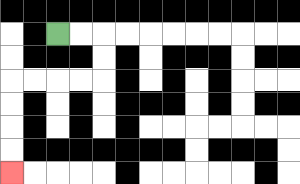{'start': '[2, 1]', 'end': '[0, 7]', 'path_directions': 'R,R,D,D,L,L,L,L,D,D,D,D', 'path_coordinates': '[[2, 1], [3, 1], [4, 1], [4, 2], [4, 3], [3, 3], [2, 3], [1, 3], [0, 3], [0, 4], [0, 5], [0, 6], [0, 7]]'}